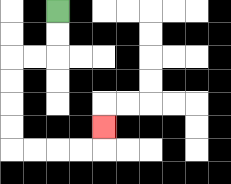{'start': '[2, 0]', 'end': '[4, 5]', 'path_directions': 'D,D,L,L,D,D,D,D,R,R,R,R,U', 'path_coordinates': '[[2, 0], [2, 1], [2, 2], [1, 2], [0, 2], [0, 3], [0, 4], [0, 5], [0, 6], [1, 6], [2, 6], [3, 6], [4, 6], [4, 5]]'}